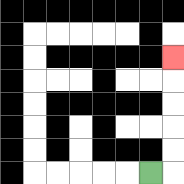{'start': '[6, 7]', 'end': '[7, 2]', 'path_directions': 'R,U,U,U,U,U', 'path_coordinates': '[[6, 7], [7, 7], [7, 6], [7, 5], [7, 4], [7, 3], [7, 2]]'}